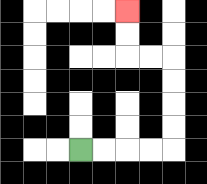{'start': '[3, 6]', 'end': '[5, 0]', 'path_directions': 'R,R,R,R,U,U,U,U,L,L,U,U', 'path_coordinates': '[[3, 6], [4, 6], [5, 6], [6, 6], [7, 6], [7, 5], [7, 4], [7, 3], [7, 2], [6, 2], [5, 2], [5, 1], [5, 0]]'}